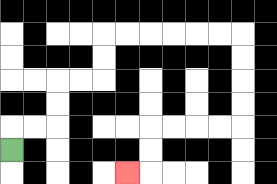{'start': '[0, 6]', 'end': '[5, 7]', 'path_directions': 'U,R,R,U,U,R,R,U,U,R,R,R,R,R,R,D,D,D,D,L,L,L,L,D,D,L', 'path_coordinates': '[[0, 6], [0, 5], [1, 5], [2, 5], [2, 4], [2, 3], [3, 3], [4, 3], [4, 2], [4, 1], [5, 1], [6, 1], [7, 1], [8, 1], [9, 1], [10, 1], [10, 2], [10, 3], [10, 4], [10, 5], [9, 5], [8, 5], [7, 5], [6, 5], [6, 6], [6, 7], [5, 7]]'}